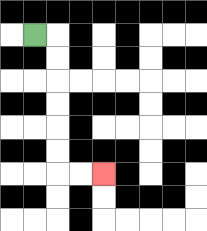{'start': '[1, 1]', 'end': '[4, 7]', 'path_directions': 'R,D,D,D,D,D,D,R,R', 'path_coordinates': '[[1, 1], [2, 1], [2, 2], [2, 3], [2, 4], [2, 5], [2, 6], [2, 7], [3, 7], [4, 7]]'}